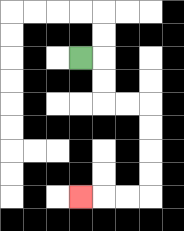{'start': '[3, 2]', 'end': '[3, 8]', 'path_directions': 'R,D,D,R,R,D,D,D,D,L,L,L', 'path_coordinates': '[[3, 2], [4, 2], [4, 3], [4, 4], [5, 4], [6, 4], [6, 5], [6, 6], [6, 7], [6, 8], [5, 8], [4, 8], [3, 8]]'}